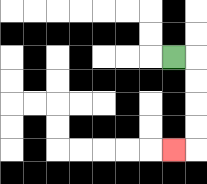{'start': '[7, 2]', 'end': '[7, 6]', 'path_directions': 'R,D,D,D,D,L', 'path_coordinates': '[[7, 2], [8, 2], [8, 3], [8, 4], [8, 5], [8, 6], [7, 6]]'}